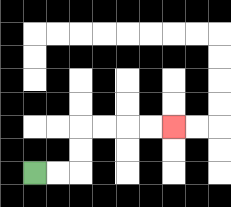{'start': '[1, 7]', 'end': '[7, 5]', 'path_directions': 'R,R,U,U,R,R,R,R', 'path_coordinates': '[[1, 7], [2, 7], [3, 7], [3, 6], [3, 5], [4, 5], [5, 5], [6, 5], [7, 5]]'}